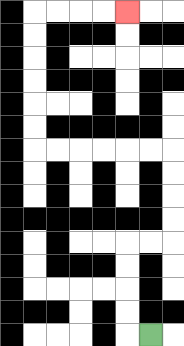{'start': '[6, 14]', 'end': '[5, 0]', 'path_directions': 'L,U,U,U,U,R,R,U,U,U,U,L,L,L,L,L,L,U,U,U,U,U,U,R,R,R,R', 'path_coordinates': '[[6, 14], [5, 14], [5, 13], [5, 12], [5, 11], [5, 10], [6, 10], [7, 10], [7, 9], [7, 8], [7, 7], [7, 6], [6, 6], [5, 6], [4, 6], [3, 6], [2, 6], [1, 6], [1, 5], [1, 4], [1, 3], [1, 2], [1, 1], [1, 0], [2, 0], [3, 0], [4, 0], [5, 0]]'}